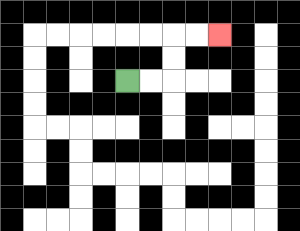{'start': '[5, 3]', 'end': '[9, 1]', 'path_directions': 'R,R,U,U,R,R', 'path_coordinates': '[[5, 3], [6, 3], [7, 3], [7, 2], [7, 1], [8, 1], [9, 1]]'}